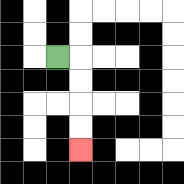{'start': '[2, 2]', 'end': '[3, 6]', 'path_directions': 'R,D,D,D,D', 'path_coordinates': '[[2, 2], [3, 2], [3, 3], [3, 4], [3, 5], [3, 6]]'}